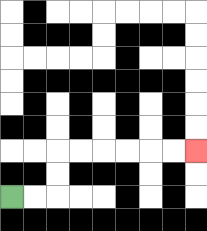{'start': '[0, 8]', 'end': '[8, 6]', 'path_directions': 'R,R,U,U,R,R,R,R,R,R', 'path_coordinates': '[[0, 8], [1, 8], [2, 8], [2, 7], [2, 6], [3, 6], [4, 6], [5, 6], [6, 6], [7, 6], [8, 6]]'}